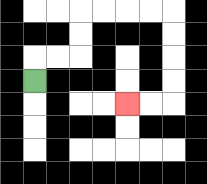{'start': '[1, 3]', 'end': '[5, 4]', 'path_directions': 'U,R,R,U,U,R,R,R,R,D,D,D,D,L,L', 'path_coordinates': '[[1, 3], [1, 2], [2, 2], [3, 2], [3, 1], [3, 0], [4, 0], [5, 0], [6, 0], [7, 0], [7, 1], [7, 2], [7, 3], [7, 4], [6, 4], [5, 4]]'}